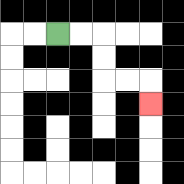{'start': '[2, 1]', 'end': '[6, 4]', 'path_directions': 'R,R,D,D,R,R,D', 'path_coordinates': '[[2, 1], [3, 1], [4, 1], [4, 2], [4, 3], [5, 3], [6, 3], [6, 4]]'}